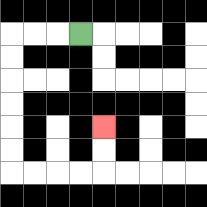{'start': '[3, 1]', 'end': '[4, 5]', 'path_directions': 'L,L,L,D,D,D,D,D,D,R,R,R,R,U,U', 'path_coordinates': '[[3, 1], [2, 1], [1, 1], [0, 1], [0, 2], [0, 3], [0, 4], [0, 5], [0, 6], [0, 7], [1, 7], [2, 7], [3, 7], [4, 7], [4, 6], [4, 5]]'}